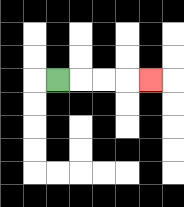{'start': '[2, 3]', 'end': '[6, 3]', 'path_directions': 'R,R,R,R', 'path_coordinates': '[[2, 3], [3, 3], [4, 3], [5, 3], [6, 3]]'}